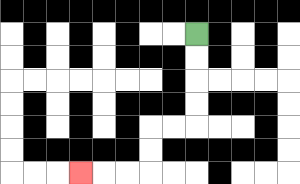{'start': '[8, 1]', 'end': '[3, 7]', 'path_directions': 'D,D,D,D,L,L,D,D,L,L,L', 'path_coordinates': '[[8, 1], [8, 2], [8, 3], [8, 4], [8, 5], [7, 5], [6, 5], [6, 6], [6, 7], [5, 7], [4, 7], [3, 7]]'}